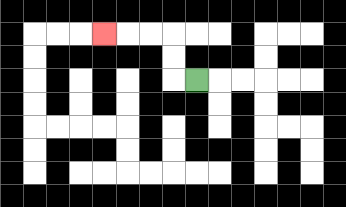{'start': '[8, 3]', 'end': '[4, 1]', 'path_directions': 'L,U,U,L,L,L', 'path_coordinates': '[[8, 3], [7, 3], [7, 2], [7, 1], [6, 1], [5, 1], [4, 1]]'}